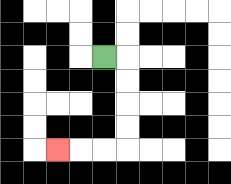{'start': '[4, 2]', 'end': '[2, 6]', 'path_directions': 'R,D,D,D,D,L,L,L', 'path_coordinates': '[[4, 2], [5, 2], [5, 3], [5, 4], [5, 5], [5, 6], [4, 6], [3, 6], [2, 6]]'}